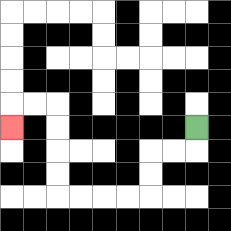{'start': '[8, 5]', 'end': '[0, 5]', 'path_directions': 'D,L,L,D,D,L,L,L,L,U,U,U,U,L,L,D', 'path_coordinates': '[[8, 5], [8, 6], [7, 6], [6, 6], [6, 7], [6, 8], [5, 8], [4, 8], [3, 8], [2, 8], [2, 7], [2, 6], [2, 5], [2, 4], [1, 4], [0, 4], [0, 5]]'}